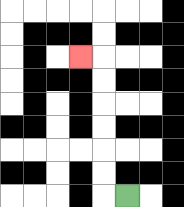{'start': '[5, 8]', 'end': '[3, 2]', 'path_directions': 'L,U,U,U,U,U,U,L', 'path_coordinates': '[[5, 8], [4, 8], [4, 7], [4, 6], [4, 5], [4, 4], [4, 3], [4, 2], [3, 2]]'}